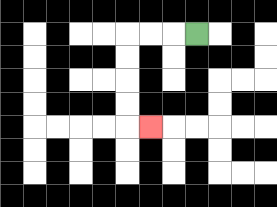{'start': '[8, 1]', 'end': '[6, 5]', 'path_directions': 'L,L,L,D,D,D,D,R', 'path_coordinates': '[[8, 1], [7, 1], [6, 1], [5, 1], [5, 2], [5, 3], [5, 4], [5, 5], [6, 5]]'}